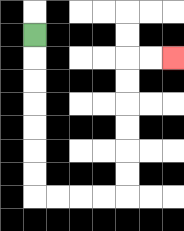{'start': '[1, 1]', 'end': '[7, 2]', 'path_directions': 'D,D,D,D,D,D,D,R,R,R,R,U,U,U,U,U,U,R,R', 'path_coordinates': '[[1, 1], [1, 2], [1, 3], [1, 4], [1, 5], [1, 6], [1, 7], [1, 8], [2, 8], [3, 8], [4, 8], [5, 8], [5, 7], [5, 6], [5, 5], [5, 4], [5, 3], [5, 2], [6, 2], [7, 2]]'}